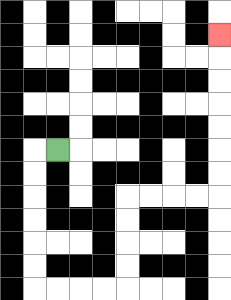{'start': '[2, 6]', 'end': '[9, 1]', 'path_directions': 'L,D,D,D,D,D,D,R,R,R,R,U,U,U,U,R,R,R,R,U,U,U,U,U,U,U', 'path_coordinates': '[[2, 6], [1, 6], [1, 7], [1, 8], [1, 9], [1, 10], [1, 11], [1, 12], [2, 12], [3, 12], [4, 12], [5, 12], [5, 11], [5, 10], [5, 9], [5, 8], [6, 8], [7, 8], [8, 8], [9, 8], [9, 7], [9, 6], [9, 5], [9, 4], [9, 3], [9, 2], [9, 1]]'}